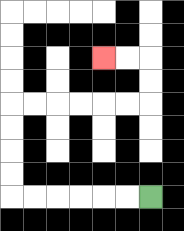{'start': '[6, 8]', 'end': '[4, 2]', 'path_directions': 'L,L,L,L,L,L,U,U,U,U,R,R,R,R,R,R,U,U,L,L', 'path_coordinates': '[[6, 8], [5, 8], [4, 8], [3, 8], [2, 8], [1, 8], [0, 8], [0, 7], [0, 6], [0, 5], [0, 4], [1, 4], [2, 4], [3, 4], [4, 4], [5, 4], [6, 4], [6, 3], [6, 2], [5, 2], [4, 2]]'}